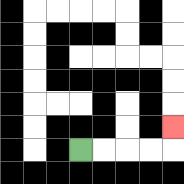{'start': '[3, 6]', 'end': '[7, 5]', 'path_directions': 'R,R,R,R,U', 'path_coordinates': '[[3, 6], [4, 6], [5, 6], [6, 6], [7, 6], [7, 5]]'}